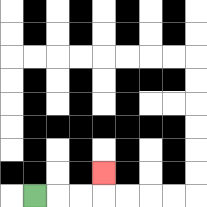{'start': '[1, 8]', 'end': '[4, 7]', 'path_directions': 'R,R,R,U', 'path_coordinates': '[[1, 8], [2, 8], [3, 8], [4, 8], [4, 7]]'}